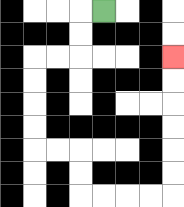{'start': '[4, 0]', 'end': '[7, 2]', 'path_directions': 'L,D,D,L,L,D,D,D,D,R,R,D,D,R,R,R,R,U,U,U,U,U,U', 'path_coordinates': '[[4, 0], [3, 0], [3, 1], [3, 2], [2, 2], [1, 2], [1, 3], [1, 4], [1, 5], [1, 6], [2, 6], [3, 6], [3, 7], [3, 8], [4, 8], [5, 8], [6, 8], [7, 8], [7, 7], [7, 6], [7, 5], [7, 4], [7, 3], [7, 2]]'}